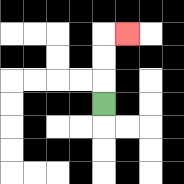{'start': '[4, 4]', 'end': '[5, 1]', 'path_directions': 'U,U,U,R', 'path_coordinates': '[[4, 4], [4, 3], [4, 2], [4, 1], [5, 1]]'}